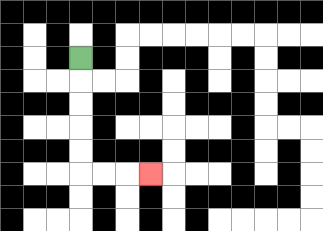{'start': '[3, 2]', 'end': '[6, 7]', 'path_directions': 'D,D,D,D,D,R,R,R', 'path_coordinates': '[[3, 2], [3, 3], [3, 4], [3, 5], [3, 6], [3, 7], [4, 7], [5, 7], [6, 7]]'}